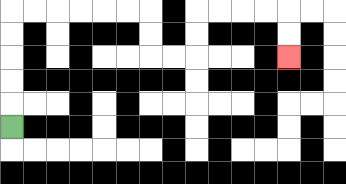{'start': '[0, 5]', 'end': '[12, 2]', 'path_directions': 'U,U,U,U,U,R,R,R,R,R,R,D,D,R,R,U,U,R,R,R,R,D,D', 'path_coordinates': '[[0, 5], [0, 4], [0, 3], [0, 2], [0, 1], [0, 0], [1, 0], [2, 0], [3, 0], [4, 0], [5, 0], [6, 0], [6, 1], [6, 2], [7, 2], [8, 2], [8, 1], [8, 0], [9, 0], [10, 0], [11, 0], [12, 0], [12, 1], [12, 2]]'}